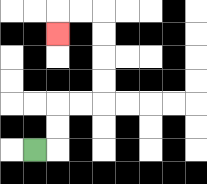{'start': '[1, 6]', 'end': '[2, 1]', 'path_directions': 'R,U,U,R,R,U,U,U,U,L,L,D', 'path_coordinates': '[[1, 6], [2, 6], [2, 5], [2, 4], [3, 4], [4, 4], [4, 3], [4, 2], [4, 1], [4, 0], [3, 0], [2, 0], [2, 1]]'}